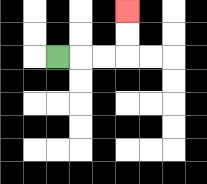{'start': '[2, 2]', 'end': '[5, 0]', 'path_directions': 'R,R,R,U,U', 'path_coordinates': '[[2, 2], [3, 2], [4, 2], [5, 2], [5, 1], [5, 0]]'}